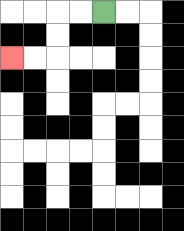{'start': '[4, 0]', 'end': '[0, 2]', 'path_directions': 'L,L,D,D,L,L', 'path_coordinates': '[[4, 0], [3, 0], [2, 0], [2, 1], [2, 2], [1, 2], [0, 2]]'}